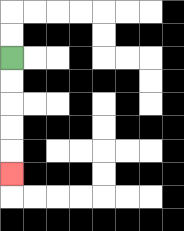{'start': '[0, 2]', 'end': '[0, 7]', 'path_directions': 'D,D,D,D,D', 'path_coordinates': '[[0, 2], [0, 3], [0, 4], [0, 5], [0, 6], [0, 7]]'}